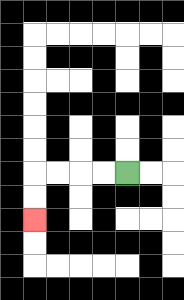{'start': '[5, 7]', 'end': '[1, 9]', 'path_directions': 'L,L,L,L,D,D', 'path_coordinates': '[[5, 7], [4, 7], [3, 7], [2, 7], [1, 7], [1, 8], [1, 9]]'}